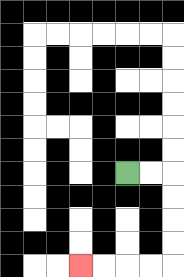{'start': '[5, 7]', 'end': '[3, 11]', 'path_directions': 'R,R,D,D,D,D,L,L,L,L', 'path_coordinates': '[[5, 7], [6, 7], [7, 7], [7, 8], [7, 9], [7, 10], [7, 11], [6, 11], [5, 11], [4, 11], [3, 11]]'}